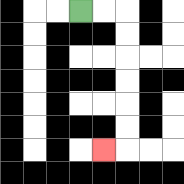{'start': '[3, 0]', 'end': '[4, 6]', 'path_directions': 'R,R,D,D,D,D,D,D,L', 'path_coordinates': '[[3, 0], [4, 0], [5, 0], [5, 1], [5, 2], [5, 3], [5, 4], [5, 5], [5, 6], [4, 6]]'}